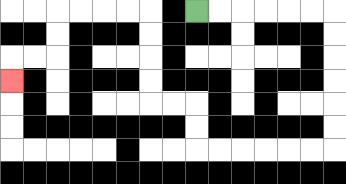{'start': '[8, 0]', 'end': '[0, 3]', 'path_directions': 'R,R,R,R,R,R,D,D,D,D,D,D,L,L,L,L,L,L,U,U,L,L,U,U,U,U,L,L,L,L,D,D,L,L,D', 'path_coordinates': '[[8, 0], [9, 0], [10, 0], [11, 0], [12, 0], [13, 0], [14, 0], [14, 1], [14, 2], [14, 3], [14, 4], [14, 5], [14, 6], [13, 6], [12, 6], [11, 6], [10, 6], [9, 6], [8, 6], [8, 5], [8, 4], [7, 4], [6, 4], [6, 3], [6, 2], [6, 1], [6, 0], [5, 0], [4, 0], [3, 0], [2, 0], [2, 1], [2, 2], [1, 2], [0, 2], [0, 3]]'}